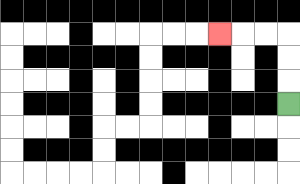{'start': '[12, 4]', 'end': '[9, 1]', 'path_directions': 'U,U,U,L,L,L', 'path_coordinates': '[[12, 4], [12, 3], [12, 2], [12, 1], [11, 1], [10, 1], [9, 1]]'}